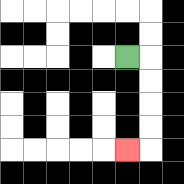{'start': '[5, 2]', 'end': '[5, 6]', 'path_directions': 'R,D,D,D,D,L', 'path_coordinates': '[[5, 2], [6, 2], [6, 3], [6, 4], [6, 5], [6, 6], [5, 6]]'}